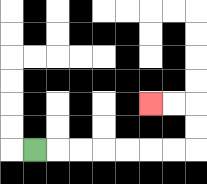{'start': '[1, 6]', 'end': '[6, 4]', 'path_directions': 'R,R,R,R,R,R,R,U,U,L,L', 'path_coordinates': '[[1, 6], [2, 6], [3, 6], [4, 6], [5, 6], [6, 6], [7, 6], [8, 6], [8, 5], [8, 4], [7, 4], [6, 4]]'}